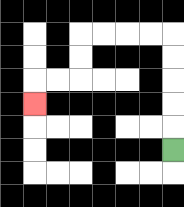{'start': '[7, 6]', 'end': '[1, 4]', 'path_directions': 'U,U,U,U,U,L,L,L,L,D,D,L,L,D', 'path_coordinates': '[[7, 6], [7, 5], [7, 4], [7, 3], [7, 2], [7, 1], [6, 1], [5, 1], [4, 1], [3, 1], [3, 2], [3, 3], [2, 3], [1, 3], [1, 4]]'}